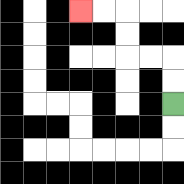{'start': '[7, 4]', 'end': '[3, 0]', 'path_directions': 'U,U,L,L,U,U,L,L', 'path_coordinates': '[[7, 4], [7, 3], [7, 2], [6, 2], [5, 2], [5, 1], [5, 0], [4, 0], [3, 0]]'}